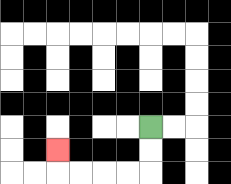{'start': '[6, 5]', 'end': '[2, 6]', 'path_directions': 'D,D,L,L,L,L,U', 'path_coordinates': '[[6, 5], [6, 6], [6, 7], [5, 7], [4, 7], [3, 7], [2, 7], [2, 6]]'}